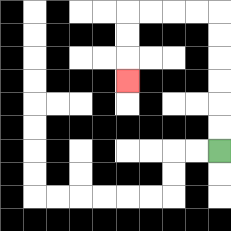{'start': '[9, 6]', 'end': '[5, 3]', 'path_directions': 'U,U,U,U,U,U,L,L,L,L,D,D,D', 'path_coordinates': '[[9, 6], [9, 5], [9, 4], [9, 3], [9, 2], [9, 1], [9, 0], [8, 0], [7, 0], [6, 0], [5, 0], [5, 1], [5, 2], [5, 3]]'}